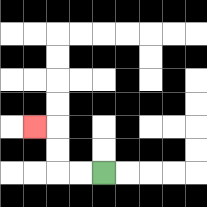{'start': '[4, 7]', 'end': '[1, 5]', 'path_directions': 'L,L,U,U,L', 'path_coordinates': '[[4, 7], [3, 7], [2, 7], [2, 6], [2, 5], [1, 5]]'}